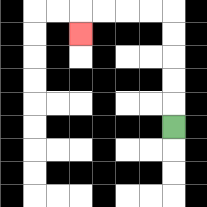{'start': '[7, 5]', 'end': '[3, 1]', 'path_directions': 'U,U,U,U,U,L,L,L,L,D', 'path_coordinates': '[[7, 5], [7, 4], [7, 3], [7, 2], [7, 1], [7, 0], [6, 0], [5, 0], [4, 0], [3, 0], [3, 1]]'}